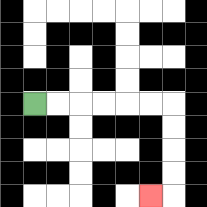{'start': '[1, 4]', 'end': '[6, 8]', 'path_directions': 'R,R,R,R,R,R,D,D,D,D,L', 'path_coordinates': '[[1, 4], [2, 4], [3, 4], [4, 4], [5, 4], [6, 4], [7, 4], [7, 5], [7, 6], [7, 7], [7, 8], [6, 8]]'}